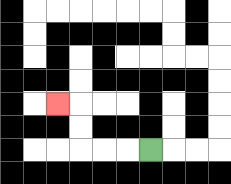{'start': '[6, 6]', 'end': '[2, 4]', 'path_directions': 'L,L,L,U,U,L', 'path_coordinates': '[[6, 6], [5, 6], [4, 6], [3, 6], [3, 5], [3, 4], [2, 4]]'}